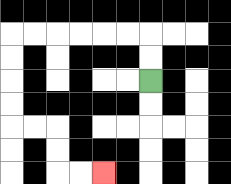{'start': '[6, 3]', 'end': '[4, 7]', 'path_directions': 'U,U,L,L,L,L,L,L,D,D,D,D,R,R,D,D,R,R', 'path_coordinates': '[[6, 3], [6, 2], [6, 1], [5, 1], [4, 1], [3, 1], [2, 1], [1, 1], [0, 1], [0, 2], [0, 3], [0, 4], [0, 5], [1, 5], [2, 5], [2, 6], [2, 7], [3, 7], [4, 7]]'}